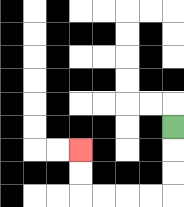{'start': '[7, 5]', 'end': '[3, 6]', 'path_directions': 'D,D,D,L,L,L,L,U,U', 'path_coordinates': '[[7, 5], [7, 6], [7, 7], [7, 8], [6, 8], [5, 8], [4, 8], [3, 8], [3, 7], [3, 6]]'}